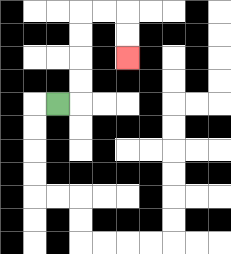{'start': '[2, 4]', 'end': '[5, 2]', 'path_directions': 'R,U,U,U,U,R,R,D,D', 'path_coordinates': '[[2, 4], [3, 4], [3, 3], [3, 2], [3, 1], [3, 0], [4, 0], [5, 0], [5, 1], [5, 2]]'}